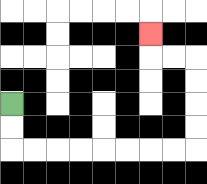{'start': '[0, 4]', 'end': '[6, 1]', 'path_directions': 'D,D,R,R,R,R,R,R,R,R,U,U,U,U,L,L,U', 'path_coordinates': '[[0, 4], [0, 5], [0, 6], [1, 6], [2, 6], [3, 6], [4, 6], [5, 6], [6, 6], [7, 6], [8, 6], [8, 5], [8, 4], [8, 3], [8, 2], [7, 2], [6, 2], [6, 1]]'}